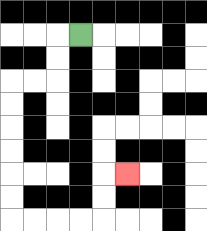{'start': '[3, 1]', 'end': '[5, 7]', 'path_directions': 'L,D,D,L,L,D,D,D,D,D,D,R,R,R,R,U,U,R', 'path_coordinates': '[[3, 1], [2, 1], [2, 2], [2, 3], [1, 3], [0, 3], [0, 4], [0, 5], [0, 6], [0, 7], [0, 8], [0, 9], [1, 9], [2, 9], [3, 9], [4, 9], [4, 8], [4, 7], [5, 7]]'}